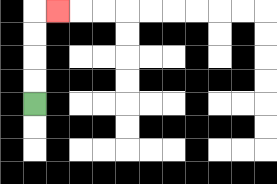{'start': '[1, 4]', 'end': '[2, 0]', 'path_directions': 'U,U,U,U,R', 'path_coordinates': '[[1, 4], [1, 3], [1, 2], [1, 1], [1, 0], [2, 0]]'}